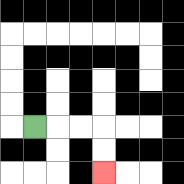{'start': '[1, 5]', 'end': '[4, 7]', 'path_directions': 'R,R,R,D,D', 'path_coordinates': '[[1, 5], [2, 5], [3, 5], [4, 5], [4, 6], [4, 7]]'}